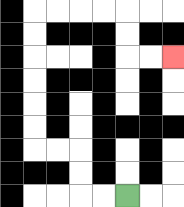{'start': '[5, 8]', 'end': '[7, 2]', 'path_directions': 'L,L,U,U,L,L,U,U,U,U,U,U,R,R,R,R,D,D,R,R', 'path_coordinates': '[[5, 8], [4, 8], [3, 8], [3, 7], [3, 6], [2, 6], [1, 6], [1, 5], [1, 4], [1, 3], [1, 2], [1, 1], [1, 0], [2, 0], [3, 0], [4, 0], [5, 0], [5, 1], [5, 2], [6, 2], [7, 2]]'}